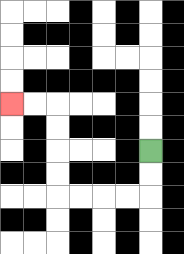{'start': '[6, 6]', 'end': '[0, 4]', 'path_directions': 'D,D,L,L,L,L,U,U,U,U,L,L', 'path_coordinates': '[[6, 6], [6, 7], [6, 8], [5, 8], [4, 8], [3, 8], [2, 8], [2, 7], [2, 6], [2, 5], [2, 4], [1, 4], [0, 4]]'}